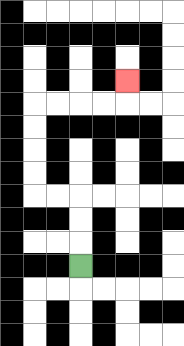{'start': '[3, 11]', 'end': '[5, 3]', 'path_directions': 'U,U,U,L,L,U,U,U,U,R,R,R,R,U', 'path_coordinates': '[[3, 11], [3, 10], [3, 9], [3, 8], [2, 8], [1, 8], [1, 7], [1, 6], [1, 5], [1, 4], [2, 4], [3, 4], [4, 4], [5, 4], [5, 3]]'}